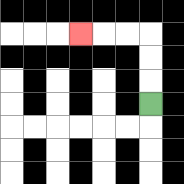{'start': '[6, 4]', 'end': '[3, 1]', 'path_directions': 'U,U,U,L,L,L', 'path_coordinates': '[[6, 4], [6, 3], [6, 2], [6, 1], [5, 1], [4, 1], [3, 1]]'}